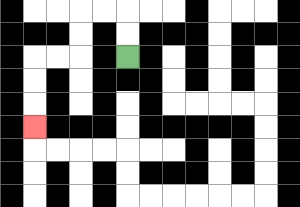{'start': '[5, 2]', 'end': '[1, 5]', 'path_directions': 'U,U,L,L,D,D,L,L,D,D,D', 'path_coordinates': '[[5, 2], [5, 1], [5, 0], [4, 0], [3, 0], [3, 1], [3, 2], [2, 2], [1, 2], [1, 3], [1, 4], [1, 5]]'}